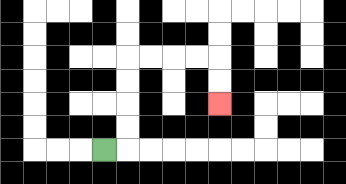{'start': '[4, 6]', 'end': '[9, 4]', 'path_directions': 'R,U,U,U,U,R,R,R,R,D,D', 'path_coordinates': '[[4, 6], [5, 6], [5, 5], [5, 4], [5, 3], [5, 2], [6, 2], [7, 2], [8, 2], [9, 2], [9, 3], [9, 4]]'}